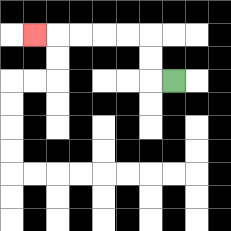{'start': '[7, 3]', 'end': '[1, 1]', 'path_directions': 'L,U,U,L,L,L,L,L', 'path_coordinates': '[[7, 3], [6, 3], [6, 2], [6, 1], [5, 1], [4, 1], [3, 1], [2, 1], [1, 1]]'}